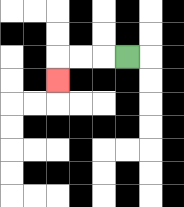{'start': '[5, 2]', 'end': '[2, 3]', 'path_directions': 'L,L,L,D', 'path_coordinates': '[[5, 2], [4, 2], [3, 2], [2, 2], [2, 3]]'}